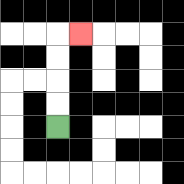{'start': '[2, 5]', 'end': '[3, 1]', 'path_directions': 'U,U,U,U,R', 'path_coordinates': '[[2, 5], [2, 4], [2, 3], [2, 2], [2, 1], [3, 1]]'}